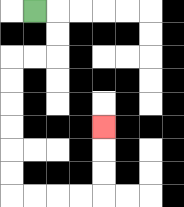{'start': '[1, 0]', 'end': '[4, 5]', 'path_directions': 'R,D,D,L,L,D,D,D,D,D,D,R,R,R,R,U,U,U', 'path_coordinates': '[[1, 0], [2, 0], [2, 1], [2, 2], [1, 2], [0, 2], [0, 3], [0, 4], [0, 5], [0, 6], [0, 7], [0, 8], [1, 8], [2, 8], [3, 8], [4, 8], [4, 7], [4, 6], [4, 5]]'}